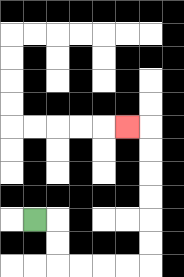{'start': '[1, 9]', 'end': '[5, 5]', 'path_directions': 'R,D,D,R,R,R,R,U,U,U,U,U,U,L', 'path_coordinates': '[[1, 9], [2, 9], [2, 10], [2, 11], [3, 11], [4, 11], [5, 11], [6, 11], [6, 10], [6, 9], [6, 8], [6, 7], [6, 6], [6, 5], [5, 5]]'}